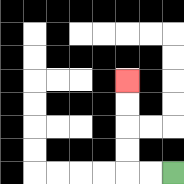{'start': '[7, 7]', 'end': '[5, 3]', 'path_directions': 'L,L,U,U,U,U', 'path_coordinates': '[[7, 7], [6, 7], [5, 7], [5, 6], [5, 5], [5, 4], [5, 3]]'}